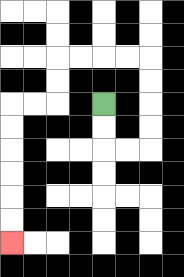{'start': '[4, 4]', 'end': '[0, 10]', 'path_directions': 'D,D,R,R,U,U,U,U,L,L,L,L,D,D,L,L,D,D,D,D,D,D', 'path_coordinates': '[[4, 4], [4, 5], [4, 6], [5, 6], [6, 6], [6, 5], [6, 4], [6, 3], [6, 2], [5, 2], [4, 2], [3, 2], [2, 2], [2, 3], [2, 4], [1, 4], [0, 4], [0, 5], [0, 6], [0, 7], [0, 8], [0, 9], [0, 10]]'}